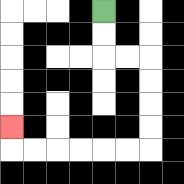{'start': '[4, 0]', 'end': '[0, 5]', 'path_directions': 'D,D,R,R,D,D,D,D,L,L,L,L,L,L,U', 'path_coordinates': '[[4, 0], [4, 1], [4, 2], [5, 2], [6, 2], [6, 3], [6, 4], [6, 5], [6, 6], [5, 6], [4, 6], [3, 6], [2, 6], [1, 6], [0, 6], [0, 5]]'}